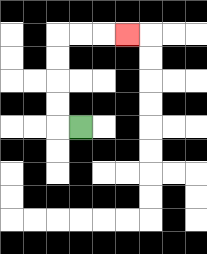{'start': '[3, 5]', 'end': '[5, 1]', 'path_directions': 'L,U,U,U,U,R,R,R', 'path_coordinates': '[[3, 5], [2, 5], [2, 4], [2, 3], [2, 2], [2, 1], [3, 1], [4, 1], [5, 1]]'}